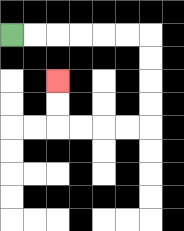{'start': '[0, 1]', 'end': '[2, 3]', 'path_directions': 'R,R,R,R,R,R,D,D,D,D,L,L,L,L,U,U', 'path_coordinates': '[[0, 1], [1, 1], [2, 1], [3, 1], [4, 1], [5, 1], [6, 1], [6, 2], [6, 3], [6, 4], [6, 5], [5, 5], [4, 5], [3, 5], [2, 5], [2, 4], [2, 3]]'}